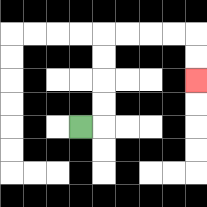{'start': '[3, 5]', 'end': '[8, 3]', 'path_directions': 'R,U,U,U,U,R,R,R,R,D,D', 'path_coordinates': '[[3, 5], [4, 5], [4, 4], [4, 3], [4, 2], [4, 1], [5, 1], [6, 1], [7, 1], [8, 1], [8, 2], [8, 3]]'}